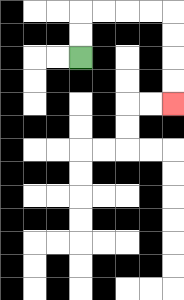{'start': '[3, 2]', 'end': '[7, 4]', 'path_directions': 'U,U,R,R,R,R,D,D,D,D', 'path_coordinates': '[[3, 2], [3, 1], [3, 0], [4, 0], [5, 0], [6, 0], [7, 0], [7, 1], [7, 2], [7, 3], [7, 4]]'}